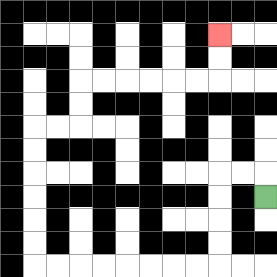{'start': '[11, 8]', 'end': '[9, 1]', 'path_directions': 'U,L,L,D,D,D,D,L,L,L,L,L,L,L,L,U,U,U,U,U,U,R,R,U,U,R,R,R,R,R,R,U,U', 'path_coordinates': '[[11, 8], [11, 7], [10, 7], [9, 7], [9, 8], [9, 9], [9, 10], [9, 11], [8, 11], [7, 11], [6, 11], [5, 11], [4, 11], [3, 11], [2, 11], [1, 11], [1, 10], [1, 9], [1, 8], [1, 7], [1, 6], [1, 5], [2, 5], [3, 5], [3, 4], [3, 3], [4, 3], [5, 3], [6, 3], [7, 3], [8, 3], [9, 3], [9, 2], [9, 1]]'}